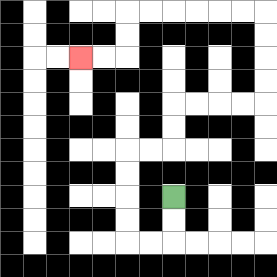{'start': '[7, 8]', 'end': '[3, 2]', 'path_directions': 'D,D,L,L,U,U,U,U,R,R,U,U,R,R,R,R,U,U,U,U,L,L,L,L,L,L,D,D,L,L', 'path_coordinates': '[[7, 8], [7, 9], [7, 10], [6, 10], [5, 10], [5, 9], [5, 8], [5, 7], [5, 6], [6, 6], [7, 6], [7, 5], [7, 4], [8, 4], [9, 4], [10, 4], [11, 4], [11, 3], [11, 2], [11, 1], [11, 0], [10, 0], [9, 0], [8, 0], [7, 0], [6, 0], [5, 0], [5, 1], [5, 2], [4, 2], [3, 2]]'}